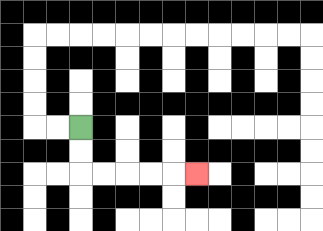{'start': '[3, 5]', 'end': '[8, 7]', 'path_directions': 'D,D,R,R,R,R,R', 'path_coordinates': '[[3, 5], [3, 6], [3, 7], [4, 7], [5, 7], [6, 7], [7, 7], [8, 7]]'}